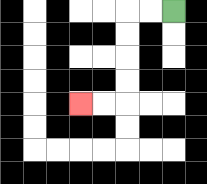{'start': '[7, 0]', 'end': '[3, 4]', 'path_directions': 'L,L,D,D,D,D,L,L', 'path_coordinates': '[[7, 0], [6, 0], [5, 0], [5, 1], [5, 2], [5, 3], [5, 4], [4, 4], [3, 4]]'}